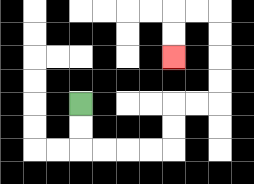{'start': '[3, 4]', 'end': '[7, 2]', 'path_directions': 'D,D,R,R,R,R,U,U,R,R,U,U,U,U,L,L,D,D', 'path_coordinates': '[[3, 4], [3, 5], [3, 6], [4, 6], [5, 6], [6, 6], [7, 6], [7, 5], [7, 4], [8, 4], [9, 4], [9, 3], [9, 2], [9, 1], [9, 0], [8, 0], [7, 0], [7, 1], [7, 2]]'}